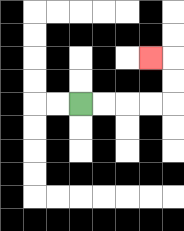{'start': '[3, 4]', 'end': '[6, 2]', 'path_directions': 'R,R,R,R,U,U,L', 'path_coordinates': '[[3, 4], [4, 4], [5, 4], [6, 4], [7, 4], [7, 3], [7, 2], [6, 2]]'}